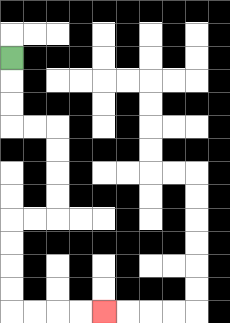{'start': '[0, 2]', 'end': '[4, 13]', 'path_directions': 'D,D,D,R,R,D,D,D,D,L,L,D,D,D,D,R,R,R,R', 'path_coordinates': '[[0, 2], [0, 3], [0, 4], [0, 5], [1, 5], [2, 5], [2, 6], [2, 7], [2, 8], [2, 9], [1, 9], [0, 9], [0, 10], [0, 11], [0, 12], [0, 13], [1, 13], [2, 13], [3, 13], [4, 13]]'}